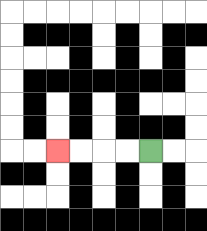{'start': '[6, 6]', 'end': '[2, 6]', 'path_directions': 'L,L,L,L', 'path_coordinates': '[[6, 6], [5, 6], [4, 6], [3, 6], [2, 6]]'}